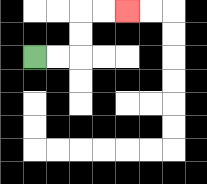{'start': '[1, 2]', 'end': '[5, 0]', 'path_directions': 'R,R,U,U,R,R', 'path_coordinates': '[[1, 2], [2, 2], [3, 2], [3, 1], [3, 0], [4, 0], [5, 0]]'}